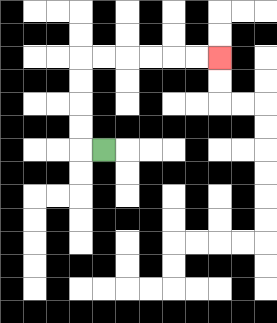{'start': '[4, 6]', 'end': '[9, 2]', 'path_directions': 'L,U,U,U,U,R,R,R,R,R,R', 'path_coordinates': '[[4, 6], [3, 6], [3, 5], [3, 4], [3, 3], [3, 2], [4, 2], [5, 2], [6, 2], [7, 2], [8, 2], [9, 2]]'}